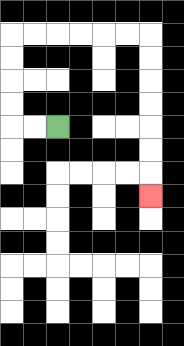{'start': '[2, 5]', 'end': '[6, 8]', 'path_directions': 'L,L,U,U,U,U,R,R,R,R,R,R,D,D,D,D,D,D,D', 'path_coordinates': '[[2, 5], [1, 5], [0, 5], [0, 4], [0, 3], [0, 2], [0, 1], [1, 1], [2, 1], [3, 1], [4, 1], [5, 1], [6, 1], [6, 2], [6, 3], [6, 4], [6, 5], [6, 6], [6, 7], [6, 8]]'}